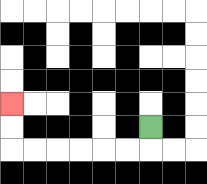{'start': '[6, 5]', 'end': '[0, 4]', 'path_directions': 'D,L,L,L,L,L,L,U,U', 'path_coordinates': '[[6, 5], [6, 6], [5, 6], [4, 6], [3, 6], [2, 6], [1, 6], [0, 6], [0, 5], [0, 4]]'}